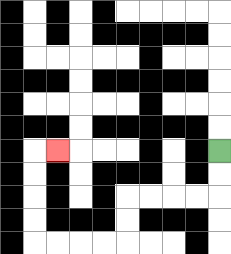{'start': '[9, 6]', 'end': '[2, 6]', 'path_directions': 'D,D,L,L,L,L,D,D,L,L,L,L,U,U,U,U,R', 'path_coordinates': '[[9, 6], [9, 7], [9, 8], [8, 8], [7, 8], [6, 8], [5, 8], [5, 9], [5, 10], [4, 10], [3, 10], [2, 10], [1, 10], [1, 9], [1, 8], [1, 7], [1, 6], [2, 6]]'}